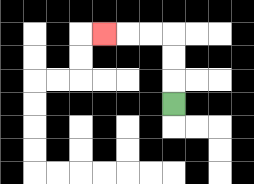{'start': '[7, 4]', 'end': '[4, 1]', 'path_directions': 'U,U,U,L,L,L', 'path_coordinates': '[[7, 4], [7, 3], [7, 2], [7, 1], [6, 1], [5, 1], [4, 1]]'}